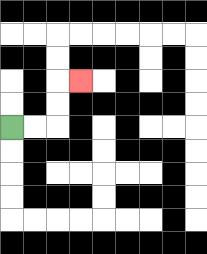{'start': '[0, 5]', 'end': '[3, 3]', 'path_directions': 'R,R,U,U,R', 'path_coordinates': '[[0, 5], [1, 5], [2, 5], [2, 4], [2, 3], [3, 3]]'}